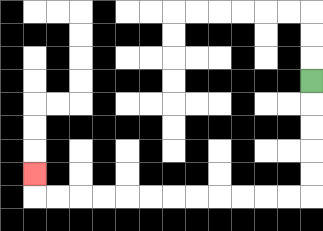{'start': '[13, 3]', 'end': '[1, 7]', 'path_directions': 'D,D,D,D,D,L,L,L,L,L,L,L,L,L,L,L,L,U', 'path_coordinates': '[[13, 3], [13, 4], [13, 5], [13, 6], [13, 7], [13, 8], [12, 8], [11, 8], [10, 8], [9, 8], [8, 8], [7, 8], [6, 8], [5, 8], [4, 8], [3, 8], [2, 8], [1, 8], [1, 7]]'}